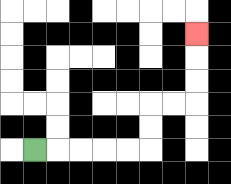{'start': '[1, 6]', 'end': '[8, 1]', 'path_directions': 'R,R,R,R,R,U,U,R,R,U,U,U', 'path_coordinates': '[[1, 6], [2, 6], [3, 6], [4, 6], [5, 6], [6, 6], [6, 5], [6, 4], [7, 4], [8, 4], [8, 3], [8, 2], [8, 1]]'}